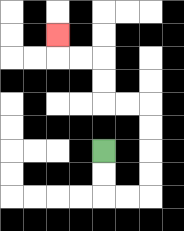{'start': '[4, 6]', 'end': '[2, 1]', 'path_directions': 'D,D,R,R,U,U,U,U,L,L,U,U,L,L,U', 'path_coordinates': '[[4, 6], [4, 7], [4, 8], [5, 8], [6, 8], [6, 7], [6, 6], [6, 5], [6, 4], [5, 4], [4, 4], [4, 3], [4, 2], [3, 2], [2, 2], [2, 1]]'}